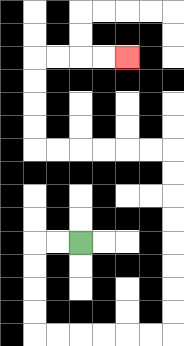{'start': '[3, 10]', 'end': '[5, 2]', 'path_directions': 'L,L,D,D,D,D,R,R,R,R,R,R,U,U,U,U,U,U,U,U,L,L,L,L,L,L,U,U,U,U,R,R,R,R', 'path_coordinates': '[[3, 10], [2, 10], [1, 10], [1, 11], [1, 12], [1, 13], [1, 14], [2, 14], [3, 14], [4, 14], [5, 14], [6, 14], [7, 14], [7, 13], [7, 12], [7, 11], [7, 10], [7, 9], [7, 8], [7, 7], [7, 6], [6, 6], [5, 6], [4, 6], [3, 6], [2, 6], [1, 6], [1, 5], [1, 4], [1, 3], [1, 2], [2, 2], [3, 2], [4, 2], [5, 2]]'}